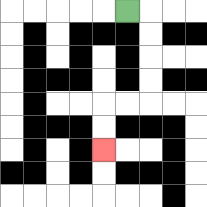{'start': '[5, 0]', 'end': '[4, 6]', 'path_directions': 'R,D,D,D,D,L,L,D,D', 'path_coordinates': '[[5, 0], [6, 0], [6, 1], [6, 2], [6, 3], [6, 4], [5, 4], [4, 4], [4, 5], [4, 6]]'}